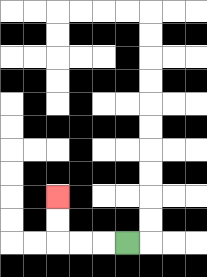{'start': '[5, 10]', 'end': '[2, 8]', 'path_directions': 'L,L,L,U,U', 'path_coordinates': '[[5, 10], [4, 10], [3, 10], [2, 10], [2, 9], [2, 8]]'}